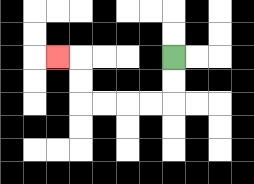{'start': '[7, 2]', 'end': '[2, 2]', 'path_directions': 'D,D,L,L,L,L,U,U,L', 'path_coordinates': '[[7, 2], [7, 3], [7, 4], [6, 4], [5, 4], [4, 4], [3, 4], [3, 3], [3, 2], [2, 2]]'}